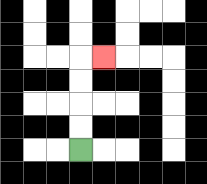{'start': '[3, 6]', 'end': '[4, 2]', 'path_directions': 'U,U,U,U,R', 'path_coordinates': '[[3, 6], [3, 5], [3, 4], [3, 3], [3, 2], [4, 2]]'}